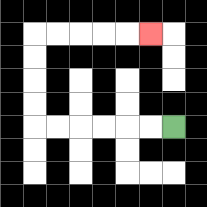{'start': '[7, 5]', 'end': '[6, 1]', 'path_directions': 'L,L,L,L,L,L,U,U,U,U,R,R,R,R,R', 'path_coordinates': '[[7, 5], [6, 5], [5, 5], [4, 5], [3, 5], [2, 5], [1, 5], [1, 4], [1, 3], [1, 2], [1, 1], [2, 1], [3, 1], [4, 1], [5, 1], [6, 1]]'}